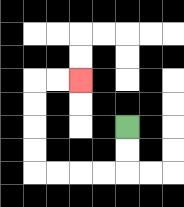{'start': '[5, 5]', 'end': '[3, 3]', 'path_directions': 'D,D,L,L,L,L,U,U,U,U,R,R', 'path_coordinates': '[[5, 5], [5, 6], [5, 7], [4, 7], [3, 7], [2, 7], [1, 7], [1, 6], [1, 5], [1, 4], [1, 3], [2, 3], [3, 3]]'}